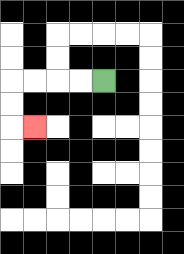{'start': '[4, 3]', 'end': '[1, 5]', 'path_directions': 'L,L,L,L,D,D,R', 'path_coordinates': '[[4, 3], [3, 3], [2, 3], [1, 3], [0, 3], [0, 4], [0, 5], [1, 5]]'}